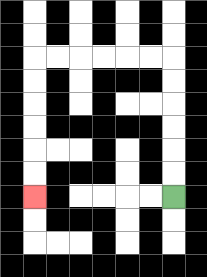{'start': '[7, 8]', 'end': '[1, 8]', 'path_directions': 'U,U,U,U,U,U,L,L,L,L,L,L,D,D,D,D,D,D', 'path_coordinates': '[[7, 8], [7, 7], [7, 6], [7, 5], [7, 4], [7, 3], [7, 2], [6, 2], [5, 2], [4, 2], [3, 2], [2, 2], [1, 2], [1, 3], [1, 4], [1, 5], [1, 6], [1, 7], [1, 8]]'}